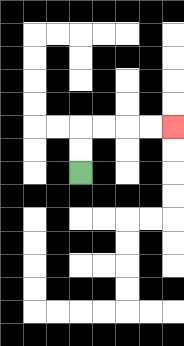{'start': '[3, 7]', 'end': '[7, 5]', 'path_directions': 'U,U,R,R,R,R', 'path_coordinates': '[[3, 7], [3, 6], [3, 5], [4, 5], [5, 5], [6, 5], [7, 5]]'}